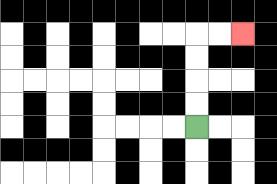{'start': '[8, 5]', 'end': '[10, 1]', 'path_directions': 'U,U,U,U,R,R', 'path_coordinates': '[[8, 5], [8, 4], [8, 3], [8, 2], [8, 1], [9, 1], [10, 1]]'}